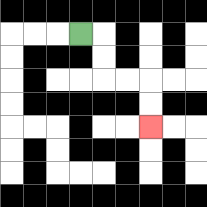{'start': '[3, 1]', 'end': '[6, 5]', 'path_directions': 'R,D,D,R,R,D,D', 'path_coordinates': '[[3, 1], [4, 1], [4, 2], [4, 3], [5, 3], [6, 3], [6, 4], [6, 5]]'}